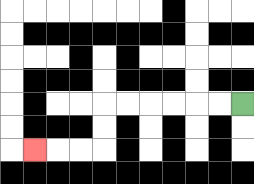{'start': '[10, 4]', 'end': '[1, 6]', 'path_directions': 'L,L,L,L,L,L,D,D,L,L,L', 'path_coordinates': '[[10, 4], [9, 4], [8, 4], [7, 4], [6, 4], [5, 4], [4, 4], [4, 5], [4, 6], [3, 6], [2, 6], [1, 6]]'}